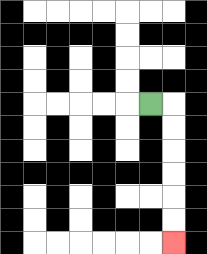{'start': '[6, 4]', 'end': '[7, 10]', 'path_directions': 'R,D,D,D,D,D,D', 'path_coordinates': '[[6, 4], [7, 4], [7, 5], [7, 6], [7, 7], [7, 8], [7, 9], [7, 10]]'}